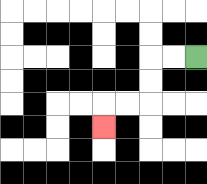{'start': '[8, 2]', 'end': '[4, 5]', 'path_directions': 'L,L,D,D,L,L,D', 'path_coordinates': '[[8, 2], [7, 2], [6, 2], [6, 3], [6, 4], [5, 4], [4, 4], [4, 5]]'}